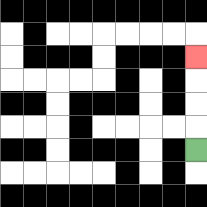{'start': '[8, 6]', 'end': '[8, 2]', 'path_directions': 'U,U,U,U', 'path_coordinates': '[[8, 6], [8, 5], [8, 4], [8, 3], [8, 2]]'}